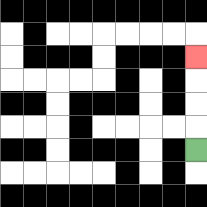{'start': '[8, 6]', 'end': '[8, 2]', 'path_directions': 'U,U,U,U', 'path_coordinates': '[[8, 6], [8, 5], [8, 4], [8, 3], [8, 2]]'}